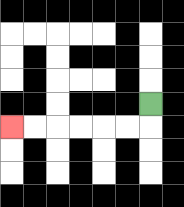{'start': '[6, 4]', 'end': '[0, 5]', 'path_directions': 'D,L,L,L,L,L,L', 'path_coordinates': '[[6, 4], [6, 5], [5, 5], [4, 5], [3, 5], [2, 5], [1, 5], [0, 5]]'}